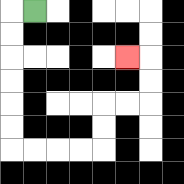{'start': '[1, 0]', 'end': '[5, 2]', 'path_directions': 'L,D,D,D,D,D,D,R,R,R,R,U,U,R,R,U,U,L', 'path_coordinates': '[[1, 0], [0, 0], [0, 1], [0, 2], [0, 3], [0, 4], [0, 5], [0, 6], [1, 6], [2, 6], [3, 6], [4, 6], [4, 5], [4, 4], [5, 4], [6, 4], [6, 3], [6, 2], [5, 2]]'}